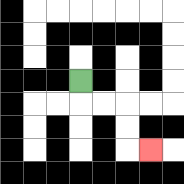{'start': '[3, 3]', 'end': '[6, 6]', 'path_directions': 'D,R,R,D,D,R', 'path_coordinates': '[[3, 3], [3, 4], [4, 4], [5, 4], [5, 5], [5, 6], [6, 6]]'}